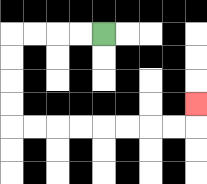{'start': '[4, 1]', 'end': '[8, 4]', 'path_directions': 'L,L,L,L,D,D,D,D,R,R,R,R,R,R,R,R,U', 'path_coordinates': '[[4, 1], [3, 1], [2, 1], [1, 1], [0, 1], [0, 2], [0, 3], [0, 4], [0, 5], [1, 5], [2, 5], [3, 5], [4, 5], [5, 5], [6, 5], [7, 5], [8, 5], [8, 4]]'}